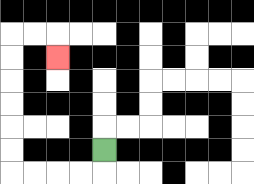{'start': '[4, 6]', 'end': '[2, 2]', 'path_directions': 'D,L,L,L,L,U,U,U,U,U,U,R,R,D', 'path_coordinates': '[[4, 6], [4, 7], [3, 7], [2, 7], [1, 7], [0, 7], [0, 6], [0, 5], [0, 4], [0, 3], [0, 2], [0, 1], [1, 1], [2, 1], [2, 2]]'}